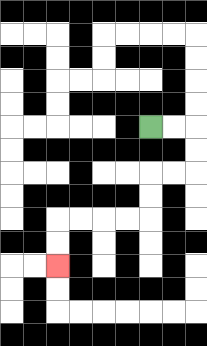{'start': '[6, 5]', 'end': '[2, 11]', 'path_directions': 'R,R,D,D,L,L,D,D,L,L,L,L,D,D', 'path_coordinates': '[[6, 5], [7, 5], [8, 5], [8, 6], [8, 7], [7, 7], [6, 7], [6, 8], [6, 9], [5, 9], [4, 9], [3, 9], [2, 9], [2, 10], [2, 11]]'}